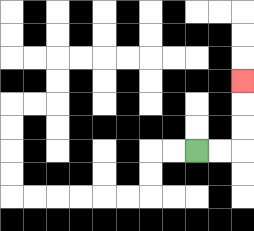{'start': '[8, 6]', 'end': '[10, 3]', 'path_directions': 'R,R,U,U,U', 'path_coordinates': '[[8, 6], [9, 6], [10, 6], [10, 5], [10, 4], [10, 3]]'}